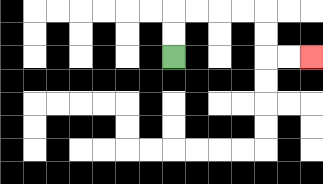{'start': '[7, 2]', 'end': '[13, 2]', 'path_directions': 'U,U,R,R,R,R,D,D,R,R', 'path_coordinates': '[[7, 2], [7, 1], [7, 0], [8, 0], [9, 0], [10, 0], [11, 0], [11, 1], [11, 2], [12, 2], [13, 2]]'}